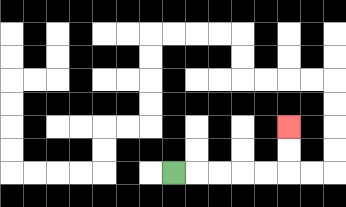{'start': '[7, 7]', 'end': '[12, 5]', 'path_directions': 'R,R,R,R,R,U,U', 'path_coordinates': '[[7, 7], [8, 7], [9, 7], [10, 7], [11, 7], [12, 7], [12, 6], [12, 5]]'}